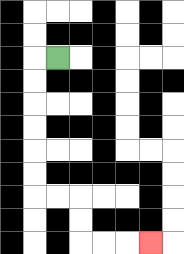{'start': '[2, 2]', 'end': '[6, 10]', 'path_directions': 'L,D,D,D,D,D,D,R,R,D,D,R,R,R', 'path_coordinates': '[[2, 2], [1, 2], [1, 3], [1, 4], [1, 5], [1, 6], [1, 7], [1, 8], [2, 8], [3, 8], [3, 9], [3, 10], [4, 10], [5, 10], [6, 10]]'}